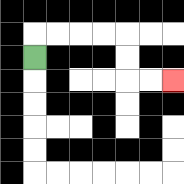{'start': '[1, 2]', 'end': '[7, 3]', 'path_directions': 'U,R,R,R,R,D,D,R,R', 'path_coordinates': '[[1, 2], [1, 1], [2, 1], [3, 1], [4, 1], [5, 1], [5, 2], [5, 3], [6, 3], [7, 3]]'}